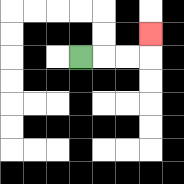{'start': '[3, 2]', 'end': '[6, 1]', 'path_directions': 'R,R,R,U', 'path_coordinates': '[[3, 2], [4, 2], [5, 2], [6, 2], [6, 1]]'}